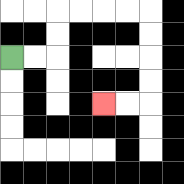{'start': '[0, 2]', 'end': '[4, 4]', 'path_directions': 'R,R,U,U,R,R,R,R,D,D,D,D,L,L', 'path_coordinates': '[[0, 2], [1, 2], [2, 2], [2, 1], [2, 0], [3, 0], [4, 0], [5, 0], [6, 0], [6, 1], [6, 2], [6, 3], [6, 4], [5, 4], [4, 4]]'}